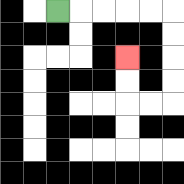{'start': '[2, 0]', 'end': '[5, 2]', 'path_directions': 'R,R,R,R,R,D,D,D,D,L,L,U,U', 'path_coordinates': '[[2, 0], [3, 0], [4, 0], [5, 0], [6, 0], [7, 0], [7, 1], [7, 2], [7, 3], [7, 4], [6, 4], [5, 4], [5, 3], [5, 2]]'}